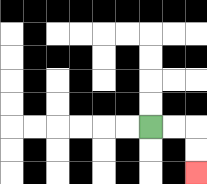{'start': '[6, 5]', 'end': '[8, 7]', 'path_directions': 'R,R,D,D', 'path_coordinates': '[[6, 5], [7, 5], [8, 5], [8, 6], [8, 7]]'}